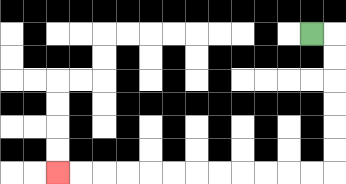{'start': '[13, 1]', 'end': '[2, 7]', 'path_directions': 'R,D,D,D,D,D,D,L,L,L,L,L,L,L,L,L,L,L,L', 'path_coordinates': '[[13, 1], [14, 1], [14, 2], [14, 3], [14, 4], [14, 5], [14, 6], [14, 7], [13, 7], [12, 7], [11, 7], [10, 7], [9, 7], [8, 7], [7, 7], [6, 7], [5, 7], [4, 7], [3, 7], [2, 7]]'}